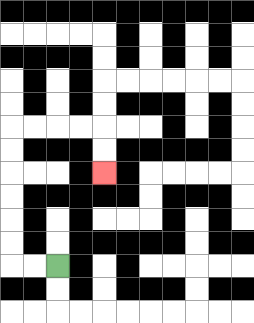{'start': '[2, 11]', 'end': '[4, 7]', 'path_directions': 'L,L,U,U,U,U,U,U,R,R,R,R,D,D', 'path_coordinates': '[[2, 11], [1, 11], [0, 11], [0, 10], [0, 9], [0, 8], [0, 7], [0, 6], [0, 5], [1, 5], [2, 5], [3, 5], [4, 5], [4, 6], [4, 7]]'}